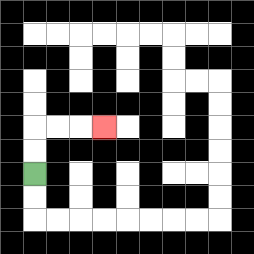{'start': '[1, 7]', 'end': '[4, 5]', 'path_directions': 'U,U,R,R,R', 'path_coordinates': '[[1, 7], [1, 6], [1, 5], [2, 5], [3, 5], [4, 5]]'}